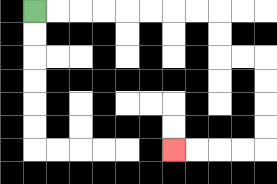{'start': '[1, 0]', 'end': '[7, 6]', 'path_directions': 'R,R,R,R,R,R,R,R,D,D,R,R,D,D,D,D,L,L,L,L', 'path_coordinates': '[[1, 0], [2, 0], [3, 0], [4, 0], [5, 0], [6, 0], [7, 0], [8, 0], [9, 0], [9, 1], [9, 2], [10, 2], [11, 2], [11, 3], [11, 4], [11, 5], [11, 6], [10, 6], [9, 6], [8, 6], [7, 6]]'}